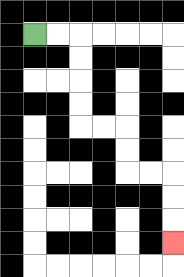{'start': '[1, 1]', 'end': '[7, 10]', 'path_directions': 'R,R,D,D,D,D,R,R,D,D,R,R,D,D,D', 'path_coordinates': '[[1, 1], [2, 1], [3, 1], [3, 2], [3, 3], [3, 4], [3, 5], [4, 5], [5, 5], [5, 6], [5, 7], [6, 7], [7, 7], [7, 8], [7, 9], [7, 10]]'}